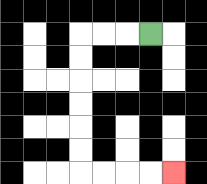{'start': '[6, 1]', 'end': '[7, 7]', 'path_directions': 'L,L,L,D,D,D,D,D,D,R,R,R,R', 'path_coordinates': '[[6, 1], [5, 1], [4, 1], [3, 1], [3, 2], [3, 3], [3, 4], [3, 5], [3, 6], [3, 7], [4, 7], [5, 7], [6, 7], [7, 7]]'}